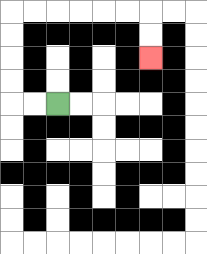{'start': '[2, 4]', 'end': '[6, 2]', 'path_directions': 'L,L,U,U,U,U,R,R,R,R,R,R,D,D', 'path_coordinates': '[[2, 4], [1, 4], [0, 4], [0, 3], [0, 2], [0, 1], [0, 0], [1, 0], [2, 0], [3, 0], [4, 0], [5, 0], [6, 0], [6, 1], [6, 2]]'}